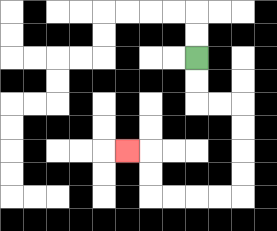{'start': '[8, 2]', 'end': '[5, 6]', 'path_directions': 'D,D,R,R,D,D,D,D,L,L,L,L,U,U,L', 'path_coordinates': '[[8, 2], [8, 3], [8, 4], [9, 4], [10, 4], [10, 5], [10, 6], [10, 7], [10, 8], [9, 8], [8, 8], [7, 8], [6, 8], [6, 7], [6, 6], [5, 6]]'}